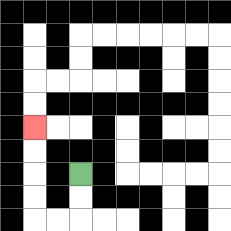{'start': '[3, 7]', 'end': '[1, 5]', 'path_directions': 'D,D,L,L,U,U,U,U', 'path_coordinates': '[[3, 7], [3, 8], [3, 9], [2, 9], [1, 9], [1, 8], [1, 7], [1, 6], [1, 5]]'}